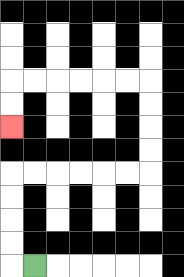{'start': '[1, 11]', 'end': '[0, 5]', 'path_directions': 'L,U,U,U,U,R,R,R,R,R,R,U,U,U,U,L,L,L,L,L,L,D,D', 'path_coordinates': '[[1, 11], [0, 11], [0, 10], [0, 9], [0, 8], [0, 7], [1, 7], [2, 7], [3, 7], [4, 7], [5, 7], [6, 7], [6, 6], [6, 5], [6, 4], [6, 3], [5, 3], [4, 3], [3, 3], [2, 3], [1, 3], [0, 3], [0, 4], [0, 5]]'}